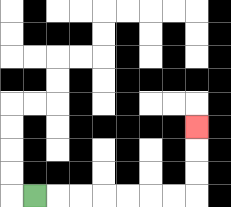{'start': '[1, 8]', 'end': '[8, 5]', 'path_directions': 'R,R,R,R,R,R,R,U,U,U', 'path_coordinates': '[[1, 8], [2, 8], [3, 8], [4, 8], [5, 8], [6, 8], [7, 8], [8, 8], [8, 7], [8, 6], [8, 5]]'}